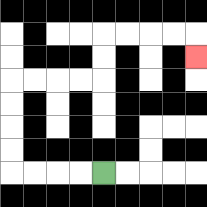{'start': '[4, 7]', 'end': '[8, 2]', 'path_directions': 'L,L,L,L,U,U,U,U,R,R,R,R,U,U,R,R,R,R,D', 'path_coordinates': '[[4, 7], [3, 7], [2, 7], [1, 7], [0, 7], [0, 6], [0, 5], [0, 4], [0, 3], [1, 3], [2, 3], [3, 3], [4, 3], [4, 2], [4, 1], [5, 1], [6, 1], [7, 1], [8, 1], [8, 2]]'}